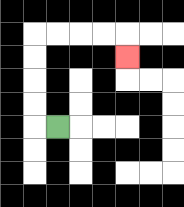{'start': '[2, 5]', 'end': '[5, 2]', 'path_directions': 'L,U,U,U,U,R,R,R,R,D', 'path_coordinates': '[[2, 5], [1, 5], [1, 4], [1, 3], [1, 2], [1, 1], [2, 1], [3, 1], [4, 1], [5, 1], [5, 2]]'}